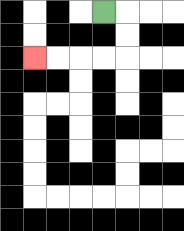{'start': '[4, 0]', 'end': '[1, 2]', 'path_directions': 'R,D,D,L,L,L,L', 'path_coordinates': '[[4, 0], [5, 0], [5, 1], [5, 2], [4, 2], [3, 2], [2, 2], [1, 2]]'}